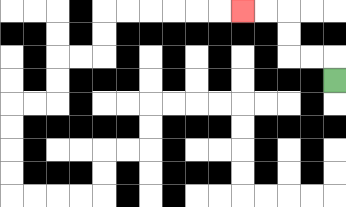{'start': '[14, 3]', 'end': '[10, 0]', 'path_directions': 'U,L,L,U,U,L,L', 'path_coordinates': '[[14, 3], [14, 2], [13, 2], [12, 2], [12, 1], [12, 0], [11, 0], [10, 0]]'}